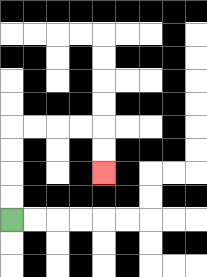{'start': '[0, 9]', 'end': '[4, 7]', 'path_directions': 'U,U,U,U,R,R,R,R,D,D', 'path_coordinates': '[[0, 9], [0, 8], [0, 7], [0, 6], [0, 5], [1, 5], [2, 5], [3, 5], [4, 5], [4, 6], [4, 7]]'}